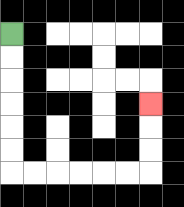{'start': '[0, 1]', 'end': '[6, 4]', 'path_directions': 'D,D,D,D,D,D,R,R,R,R,R,R,U,U,U', 'path_coordinates': '[[0, 1], [0, 2], [0, 3], [0, 4], [0, 5], [0, 6], [0, 7], [1, 7], [2, 7], [3, 7], [4, 7], [5, 7], [6, 7], [6, 6], [6, 5], [6, 4]]'}